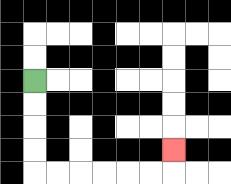{'start': '[1, 3]', 'end': '[7, 6]', 'path_directions': 'D,D,D,D,R,R,R,R,R,R,U', 'path_coordinates': '[[1, 3], [1, 4], [1, 5], [1, 6], [1, 7], [2, 7], [3, 7], [4, 7], [5, 7], [6, 7], [7, 7], [7, 6]]'}